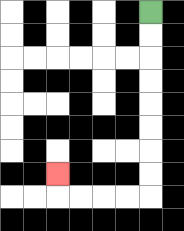{'start': '[6, 0]', 'end': '[2, 7]', 'path_directions': 'D,D,D,D,D,D,D,D,L,L,L,L,U', 'path_coordinates': '[[6, 0], [6, 1], [6, 2], [6, 3], [6, 4], [6, 5], [6, 6], [6, 7], [6, 8], [5, 8], [4, 8], [3, 8], [2, 8], [2, 7]]'}